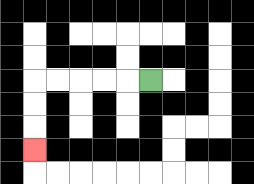{'start': '[6, 3]', 'end': '[1, 6]', 'path_directions': 'L,L,L,L,L,D,D,D', 'path_coordinates': '[[6, 3], [5, 3], [4, 3], [3, 3], [2, 3], [1, 3], [1, 4], [1, 5], [1, 6]]'}